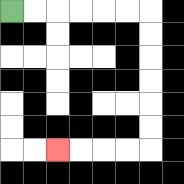{'start': '[0, 0]', 'end': '[2, 6]', 'path_directions': 'R,R,R,R,R,R,D,D,D,D,D,D,L,L,L,L', 'path_coordinates': '[[0, 0], [1, 0], [2, 0], [3, 0], [4, 0], [5, 0], [6, 0], [6, 1], [6, 2], [6, 3], [6, 4], [6, 5], [6, 6], [5, 6], [4, 6], [3, 6], [2, 6]]'}